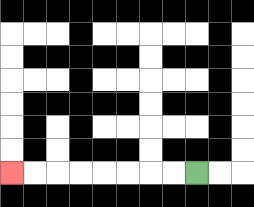{'start': '[8, 7]', 'end': '[0, 7]', 'path_directions': 'L,L,L,L,L,L,L,L', 'path_coordinates': '[[8, 7], [7, 7], [6, 7], [5, 7], [4, 7], [3, 7], [2, 7], [1, 7], [0, 7]]'}